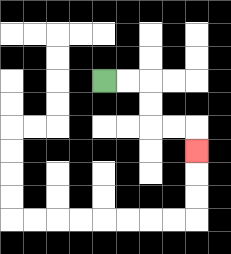{'start': '[4, 3]', 'end': '[8, 6]', 'path_directions': 'R,R,D,D,R,R,D', 'path_coordinates': '[[4, 3], [5, 3], [6, 3], [6, 4], [6, 5], [7, 5], [8, 5], [8, 6]]'}